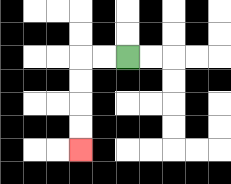{'start': '[5, 2]', 'end': '[3, 6]', 'path_directions': 'L,L,D,D,D,D', 'path_coordinates': '[[5, 2], [4, 2], [3, 2], [3, 3], [3, 4], [3, 5], [3, 6]]'}